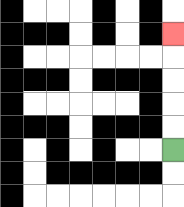{'start': '[7, 6]', 'end': '[7, 1]', 'path_directions': 'U,U,U,U,U', 'path_coordinates': '[[7, 6], [7, 5], [7, 4], [7, 3], [7, 2], [7, 1]]'}